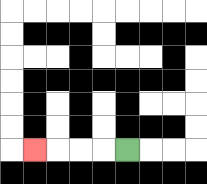{'start': '[5, 6]', 'end': '[1, 6]', 'path_directions': 'L,L,L,L', 'path_coordinates': '[[5, 6], [4, 6], [3, 6], [2, 6], [1, 6]]'}